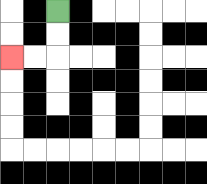{'start': '[2, 0]', 'end': '[0, 2]', 'path_directions': 'D,D,L,L', 'path_coordinates': '[[2, 0], [2, 1], [2, 2], [1, 2], [0, 2]]'}